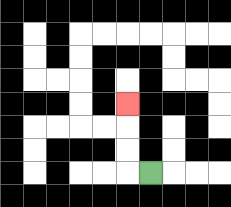{'start': '[6, 7]', 'end': '[5, 4]', 'path_directions': 'L,U,U,U', 'path_coordinates': '[[6, 7], [5, 7], [5, 6], [5, 5], [5, 4]]'}